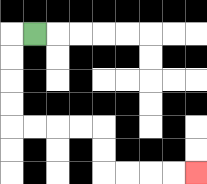{'start': '[1, 1]', 'end': '[8, 7]', 'path_directions': 'L,D,D,D,D,R,R,R,R,D,D,R,R,R,R', 'path_coordinates': '[[1, 1], [0, 1], [0, 2], [0, 3], [0, 4], [0, 5], [1, 5], [2, 5], [3, 5], [4, 5], [4, 6], [4, 7], [5, 7], [6, 7], [7, 7], [8, 7]]'}